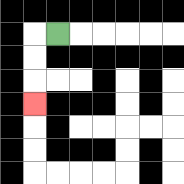{'start': '[2, 1]', 'end': '[1, 4]', 'path_directions': 'L,D,D,D', 'path_coordinates': '[[2, 1], [1, 1], [1, 2], [1, 3], [1, 4]]'}